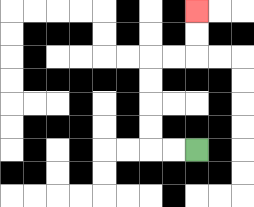{'start': '[8, 6]', 'end': '[8, 0]', 'path_directions': 'L,L,U,U,U,U,R,R,U,U', 'path_coordinates': '[[8, 6], [7, 6], [6, 6], [6, 5], [6, 4], [6, 3], [6, 2], [7, 2], [8, 2], [8, 1], [8, 0]]'}